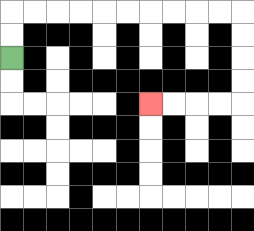{'start': '[0, 2]', 'end': '[6, 4]', 'path_directions': 'U,U,R,R,R,R,R,R,R,R,R,R,D,D,D,D,L,L,L,L', 'path_coordinates': '[[0, 2], [0, 1], [0, 0], [1, 0], [2, 0], [3, 0], [4, 0], [5, 0], [6, 0], [7, 0], [8, 0], [9, 0], [10, 0], [10, 1], [10, 2], [10, 3], [10, 4], [9, 4], [8, 4], [7, 4], [6, 4]]'}